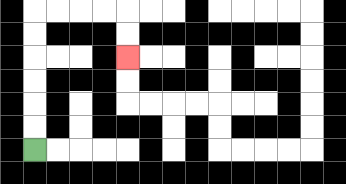{'start': '[1, 6]', 'end': '[5, 2]', 'path_directions': 'U,U,U,U,U,U,R,R,R,R,D,D', 'path_coordinates': '[[1, 6], [1, 5], [1, 4], [1, 3], [1, 2], [1, 1], [1, 0], [2, 0], [3, 0], [4, 0], [5, 0], [5, 1], [5, 2]]'}